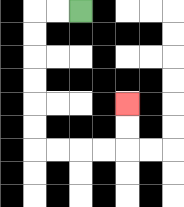{'start': '[3, 0]', 'end': '[5, 4]', 'path_directions': 'L,L,D,D,D,D,D,D,R,R,R,R,U,U', 'path_coordinates': '[[3, 0], [2, 0], [1, 0], [1, 1], [1, 2], [1, 3], [1, 4], [1, 5], [1, 6], [2, 6], [3, 6], [4, 6], [5, 6], [5, 5], [5, 4]]'}